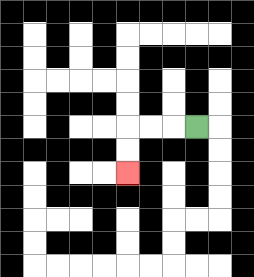{'start': '[8, 5]', 'end': '[5, 7]', 'path_directions': 'L,L,L,D,D', 'path_coordinates': '[[8, 5], [7, 5], [6, 5], [5, 5], [5, 6], [5, 7]]'}